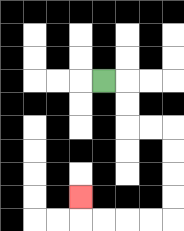{'start': '[4, 3]', 'end': '[3, 8]', 'path_directions': 'R,D,D,R,R,D,D,D,D,L,L,L,L,U', 'path_coordinates': '[[4, 3], [5, 3], [5, 4], [5, 5], [6, 5], [7, 5], [7, 6], [7, 7], [7, 8], [7, 9], [6, 9], [5, 9], [4, 9], [3, 9], [3, 8]]'}